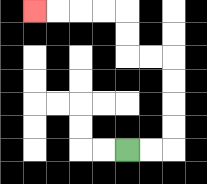{'start': '[5, 6]', 'end': '[1, 0]', 'path_directions': 'R,R,U,U,U,U,L,L,U,U,L,L,L,L', 'path_coordinates': '[[5, 6], [6, 6], [7, 6], [7, 5], [7, 4], [7, 3], [7, 2], [6, 2], [5, 2], [5, 1], [5, 0], [4, 0], [3, 0], [2, 0], [1, 0]]'}